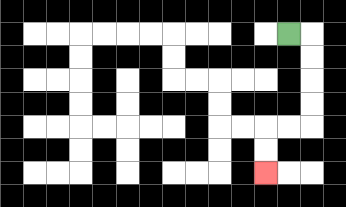{'start': '[12, 1]', 'end': '[11, 7]', 'path_directions': 'R,D,D,D,D,L,L,D,D', 'path_coordinates': '[[12, 1], [13, 1], [13, 2], [13, 3], [13, 4], [13, 5], [12, 5], [11, 5], [11, 6], [11, 7]]'}